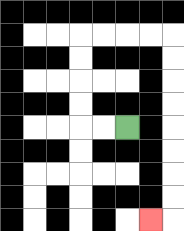{'start': '[5, 5]', 'end': '[6, 9]', 'path_directions': 'L,L,U,U,U,U,R,R,R,R,D,D,D,D,D,D,D,D,L', 'path_coordinates': '[[5, 5], [4, 5], [3, 5], [3, 4], [3, 3], [3, 2], [3, 1], [4, 1], [5, 1], [6, 1], [7, 1], [7, 2], [7, 3], [7, 4], [7, 5], [7, 6], [7, 7], [7, 8], [7, 9], [6, 9]]'}